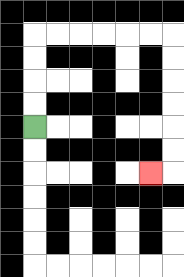{'start': '[1, 5]', 'end': '[6, 7]', 'path_directions': 'U,U,U,U,R,R,R,R,R,R,D,D,D,D,D,D,L', 'path_coordinates': '[[1, 5], [1, 4], [1, 3], [1, 2], [1, 1], [2, 1], [3, 1], [4, 1], [5, 1], [6, 1], [7, 1], [7, 2], [7, 3], [7, 4], [7, 5], [7, 6], [7, 7], [6, 7]]'}